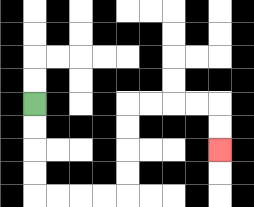{'start': '[1, 4]', 'end': '[9, 6]', 'path_directions': 'D,D,D,D,R,R,R,R,U,U,U,U,R,R,R,R,D,D', 'path_coordinates': '[[1, 4], [1, 5], [1, 6], [1, 7], [1, 8], [2, 8], [3, 8], [4, 8], [5, 8], [5, 7], [5, 6], [5, 5], [5, 4], [6, 4], [7, 4], [8, 4], [9, 4], [9, 5], [9, 6]]'}